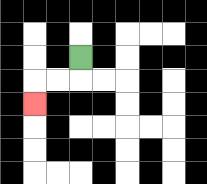{'start': '[3, 2]', 'end': '[1, 4]', 'path_directions': 'D,L,L,D', 'path_coordinates': '[[3, 2], [3, 3], [2, 3], [1, 3], [1, 4]]'}